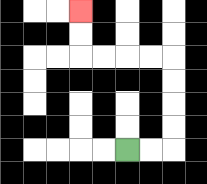{'start': '[5, 6]', 'end': '[3, 0]', 'path_directions': 'R,R,U,U,U,U,L,L,L,L,U,U', 'path_coordinates': '[[5, 6], [6, 6], [7, 6], [7, 5], [7, 4], [7, 3], [7, 2], [6, 2], [5, 2], [4, 2], [3, 2], [3, 1], [3, 0]]'}